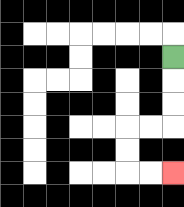{'start': '[7, 2]', 'end': '[7, 7]', 'path_directions': 'D,D,D,L,L,D,D,R,R', 'path_coordinates': '[[7, 2], [7, 3], [7, 4], [7, 5], [6, 5], [5, 5], [5, 6], [5, 7], [6, 7], [7, 7]]'}